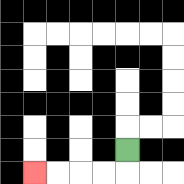{'start': '[5, 6]', 'end': '[1, 7]', 'path_directions': 'D,L,L,L,L', 'path_coordinates': '[[5, 6], [5, 7], [4, 7], [3, 7], [2, 7], [1, 7]]'}